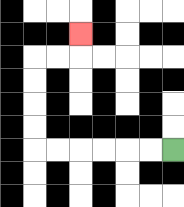{'start': '[7, 6]', 'end': '[3, 1]', 'path_directions': 'L,L,L,L,L,L,U,U,U,U,R,R,U', 'path_coordinates': '[[7, 6], [6, 6], [5, 6], [4, 6], [3, 6], [2, 6], [1, 6], [1, 5], [1, 4], [1, 3], [1, 2], [2, 2], [3, 2], [3, 1]]'}